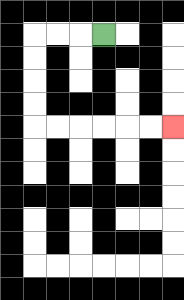{'start': '[4, 1]', 'end': '[7, 5]', 'path_directions': 'L,L,L,D,D,D,D,R,R,R,R,R,R', 'path_coordinates': '[[4, 1], [3, 1], [2, 1], [1, 1], [1, 2], [1, 3], [1, 4], [1, 5], [2, 5], [3, 5], [4, 5], [5, 5], [6, 5], [7, 5]]'}